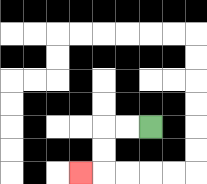{'start': '[6, 5]', 'end': '[3, 7]', 'path_directions': 'L,L,D,D,L', 'path_coordinates': '[[6, 5], [5, 5], [4, 5], [4, 6], [4, 7], [3, 7]]'}